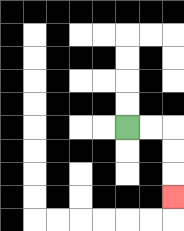{'start': '[5, 5]', 'end': '[7, 8]', 'path_directions': 'R,R,D,D,D', 'path_coordinates': '[[5, 5], [6, 5], [7, 5], [7, 6], [7, 7], [7, 8]]'}